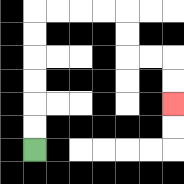{'start': '[1, 6]', 'end': '[7, 4]', 'path_directions': 'U,U,U,U,U,U,R,R,R,R,D,D,R,R,D,D', 'path_coordinates': '[[1, 6], [1, 5], [1, 4], [1, 3], [1, 2], [1, 1], [1, 0], [2, 0], [3, 0], [4, 0], [5, 0], [5, 1], [5, 2], [6, 2], [7, 2], [7, 3], [7, 4]]'}